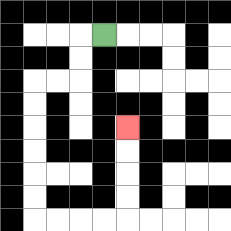{'start': '[4, 1]', 'end': '[5, 5]', 'path_directions': 'L,D,D,L,L,D,D,D,D,D,D,R,R,R,R,U,U,U,U', 'path_coordinates': '[[4, 1], [3, 1], [3, 2], [3, 3], [2, 3], [1, 3], [1, 4], [1, 5], [1, 6], [1, 7], [1, 8], [1, 9], [2, 9], [3, 9], [4, 9], [5, 9], [5, 8], [5, 7], [5, 6], [5, 5]]'}